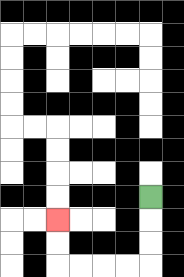{'start': '[6, 8]', 'end': '[2, 9]', 'path_directions': 'D,D,D,L,L,L,L,U,U', 'path_coordinates': '[[6, 8], [6, 9], [6, 10], [6, 11], [5, 11], [4, 11], [3, 11], [2, 11], [2, 10], [2, 9]]'}